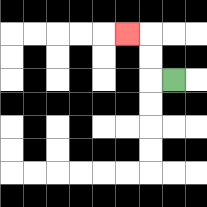{'start': '[7, 3]', 'end': '[5, 1]', 'path_directions': 'L,U,U,L', 'path_coordinates': '[[7, 3], [6, 3], [6, 2], [6, 1], [5, 1]]'}